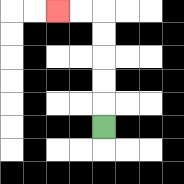{'start': '[4, 5]', 'end': '[2, 0]', 'path_directions': 'U,U,U,U,U,L,L', 'path_coordinates': '[[4, 5], [4, 4], [4, 3], [4, 2], [4, 1], [4, 0], [3, 0], [2, 0]]'}